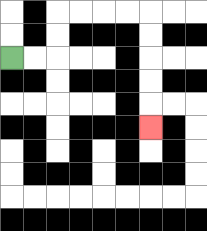{'start': '[0, 2]', 'end': '[6, 5]', 'path_directions': 'R,R,U,U,R,R,R,R,D,D,D,D,D', 'path_coordinates': '[[0, 2], [1, 2], [2, 2], [2, 1], [2, 0], [3, 0], [4, 0], [5, 0], [6, 0], [6, 1], [6, 2], [6, 3], [6, 4], [6, 5]]'}